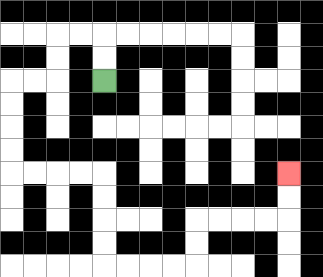{'start': '[4, 3]', 'end': '[12, 7]', 'path_directions': 'U,U,L,L,D,D,L,L,D,D,D,D,R,R,R,R,D,D,D,D,R,R,R,R,U,U,R,R,R,R,U,U', 'path_coordinates': '[[4, 3], [4, 2], [4, 1], [3, 1], [2, 1], [2, 2], [2, 3], [1, 3], [0, 3], [0, 4], [0, 5], [0, 6], [0, 7], [1, 7], [2, 7], [3, 7], [4, 7], [4, 8], [4, 9], [4, 10], [4, 11], [5, 11], [6, 11], [7, 11], [8, 11], [8, 10], [8, 9], [9, 9], [10, 9], [11, 9], [12, 9], [12, 8], [12, 7]]'}